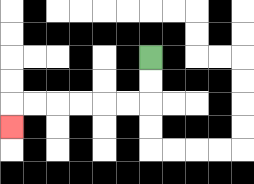{'start': '[6, 2]', 'end': '[0, 5]', 'path_directions': 'D,D,L,L,L,L,L,L,D', 'path_coordinates': '[[6, 2], [6, 3], [6, 4], [5, 4], [4, 4], [3, 4], [2, 4], [1, 4], [0, 4], [0, 5]]'}